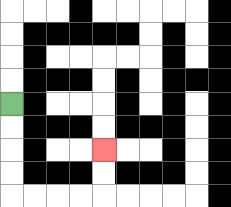{'start': '[0, 4]', 'end': '[4, 6]', 'path_directions': 'D,D,D,D,R,R,R,R,U,U', 'path_coordinates': '[[0, 4], [0, 5], [0, 6], [0, 7], [0, 8], [1, 8], [2, 8], [3, 8], [4, 8], [4, 7], [4, 6]]'}